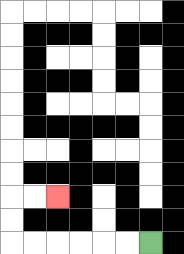{'start': '[6, 10]', 'end': '[2, 8]', 'path_directions': 'L,L,L,L,L,L,U,U,R,R', 'path_coordinates': '[[6, 10], [5, 10], [4, 10], [3, 10], [2, 10], [1, 10], [0, 10], [0, 9], [0, 8], [1, 8], [2, 8]]'}